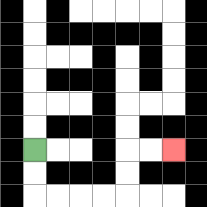{'start': '[1, 6]', 'end': '[7, 6]', 'path_directions': 'D,D,R,R,R,R,U,U,R,R', 'path_coordinates': '[[1, 6], [1, 7], [1, 8], [2, 8], [3, 8], [4, 8], [5, 8], [5, 7], [5, 6], [6, 6], [7, 6]]'}